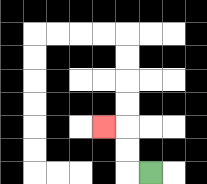{'start': '[6, 7]', 'end': '[4, 5]', 'path_directions': 'L,U,U,L', 'path_coordinates': '[[6, 7], [5, 7], [5, 6], [5, 5], [4, 5]]'}